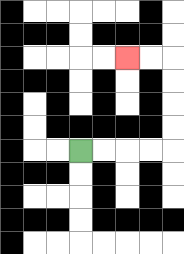{'start': '[3, 6]', 'end': '[5, 2]', 'path_directions': 'R,R,R,R,U,U,U,U,L,L', 'path_coordinates': '[[3, 6], [4, 6], [5, 6], [6, 6], [7, 6], [7, 5], [7, 4], [7, 3], [7, 2], [6, 2], [5, 2]]'}